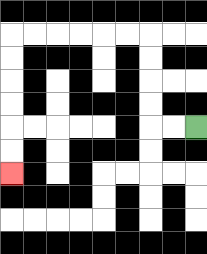{'start': '[8, 5]', 'end': '[0, 7]', 'path_directions': 'L,L,U,U,U,U,L,L,L,L,L,L,D,D,D,D,D,D', 'path_coordinates': '[[8, 5], [7, 5], [6, 5], [6, 4], [6, 3], [6, 2], [6, 1], [5, 1], [4, 1], [3, 1], [2, 1], [1, 1], [0, 1], [0, 2], [0, 3], [0, 4], [0, 5], [0, 6], [0, 7]]'}